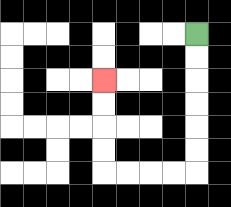{'start': '[8, 1]', 'end': '[4, 3]', 'path_directions': 'D,D,D,D,D,D,L,L,L,L,U,U,U,U', 'path_coordinates': '[[8, 1], [8, 2], [8, 3], [8, 4], [8, 5], [8, 6], [8, 7], [7, 7], [6, 7], [5, 7], [4, 7], [4, 6], [4, 5], [4, 4], [4, 3]]'}